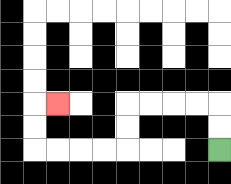{'start': '[9, 6]', 'end': '[2, 4]', 'path_directions': 'U,U,L,L,L,L,D,D,L,L,L,L,U,U,R', 'path_coordinates': '[[9, 6], [9, 5], [9, 4], [8, 4], [7, 4], [6, 4], [5, 4], [5, 5], [5, 6], [4, 6], [3, 6], [2, 6], [1, 6], [1, 5], [1, 4], [2, 4]]'}